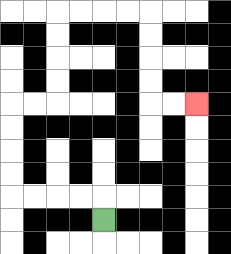{'start': '[4, 9]', 'end': '[8, 4]', 'path_directions': 'U,L,L,L,L,U,U,U,U,R,R,U,U,U,U,R,R,R,R,D,D,D,D,R,R', 'path_coordinates': '[[4, 9], [4, 8], [3, 8], [2, 8], [1, 8], [0, 8], [0, 7], [0, 6], [0, 5], [0, 4], [1, 4], [2, 4], [2, 3], [2, 2], [2, 1], [2, 0], [3, 0], [4, 0], [5, 0], [6, 0], [6, 1], [6, 2], [6, 3], [6, 4], [7, 4], [8, 4]]'}